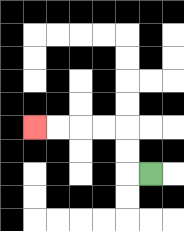{'start': '[6, 7]', 'end': '[1, 5]', 'path_directions': 'L,U,U,L,L,L,L', 'path_coordinates': '[[6, 7], [5, 7], [5, 6], [5, 5], [4, 5], [3, 5], [2, 5], [1, 5]]'}